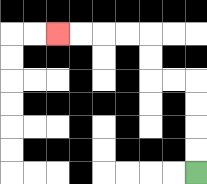{'start': '[8, 7]', 'end': '[2, 1]', 'path_directions': 'U,U,U,U,L,L,U,U,L,L,L,L', 'path_coordinates': '[[8, 7], [8, 6], [8, 5], [8, 4], [8, 3], [7, 3], [6, 3], [6, 2], [6, 1], [5, 1], [4, 1], [3, 1], [2, 1]]'}